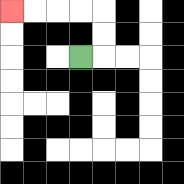{'start': '[3, 2]', 'end': '[0, 0]', 'path_directions': 'R,U,U,L,L,L,L', 'path_coordinates': '[[3, 2], [4, 2], [4, 1], [4, 0], [3, 0], [2, 0], [1, 0], [0, 0]]'}